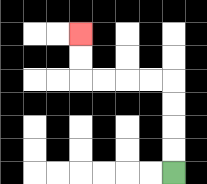{'start': '[7, 7]', 'end': '[3, 1]', 'path_directions': 'U,U,U,U,L,L,L,L,U,U', 'path_coordinates': '[[7, 7], [7, 6], [7, 5], [7, 4], [7, 3], [6, 3], [5, 3], [4, 3], [3, 3], [3, 2], [3, 1]]'}